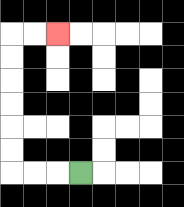{'start': '[3, 7]', 'end': '[2, 1]', 'path_directions': 'L,L,L,U,U,U,U,U,U,R,R', 'path_coordinates': '[[3, 7], [2, 7], [1, 7], [0, 7], [0, 6], [0, 5], [0, 4], [0, 3], [0, 2], [0, 1], [1, 1], [2, 1]]'}